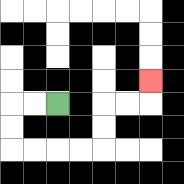{'start': '[2, 4]', 'end': '[6, 3]', 'path_directions': 'L,L,D,D,R,R,R,R,U,U,R,R,U', 'path_coordinates': '[[2, 4], [1, 4], [0, 4], [0, 5], [0, 6], [1, 6], [2, 6], [3, 6], [4, 6], [4, 5], [4, 4], [5, 4], [6, 4], [6, 3]]'}